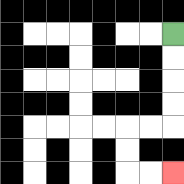{'start': '[7, 1]', 'end': '[7, 7]', 'path_directions': 'D,D,D,D,L,L,D,D,R,R', 'path_coordinates': '[[7, 1], [7, 2], [7, 3], [7, 4], [7, 5], [6, 5], [5, 5], [5, 6], [5, 7], [6, 7], [7, 7]]'}